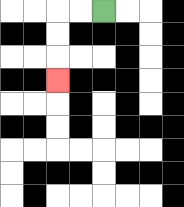{'start': '[4, 0]', 'end': '[2, 3]', 'path_directions': 'L,L,D,D,D', 'path_coordinates': '[[4, 0], [3, 0], [2, 0], [2, 1], [2, 2], [2, 3]]'}